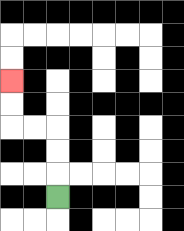{'start': '[2, 8]', 'end': '[0, 3]', 'path_directions': 'U,U,U,L,L,U,U', 'path_coordinates': '[[2, 8], [2, 7], [2, 6], [2, 5], [1, 5], [0, 5], [0, 4], [0, 3]]'}